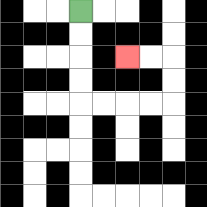{'start': '[3, 0]', 'end': '[5, 2]', 'path_directions': 'D,D,D,D,R,R,R,R,U,U,L,L', 'path_coordinates': '[[3, 0], [3, 1], [3, 2], [3, 3], [3, 4], [4, 4], [5, 4], [6, 4], [7, 4], [7, 3], [7, 2], [6, 2], [5, 2]]'}